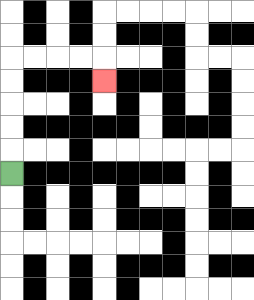{'start': '[0, 7]', 'end': '[4, 3]', 'path_directions': 'U,U,U,U,U,R,R,R,R,D', 'path_coordinates': '[[0, 7], [0, 6], [0, 5], [0, 4], [0, 3], [0, 2], [1, 2], [2, 2], [3, 2], [4, 2], [4, 3]]'}